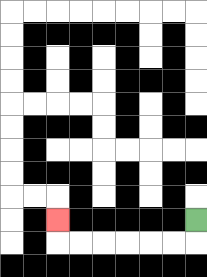{'start': '[8, 9]', 'end': '[2, 9]', 'path_directions': 'D,L,L,L,L,L,L,U', 'path_coordinates': '[[8, 9], [8, 10], [7, 10], [6, 10], [5, 10], [4, 10], [3, 10], [2, 10], [2, 9]]'}